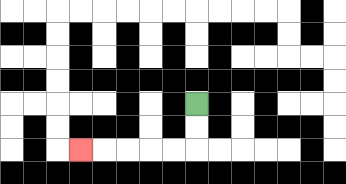{'start': '[8, 4]', 'end': '[3, 6]', 'path_directions': 'D,D,L,L,L,L,L', 'path_coordinates': '[[8, 4], [8, 5], [8, 6], [7, 6], [6, 6], [5, 6], [4, 6], [3, 6]]'}